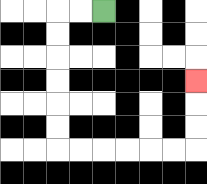{'start': '[4, 0]', 'end': '[8, 3]', 'path_directions': 'L,L,D,D,D,D,D,D,R,R,R,R,R,R,U,U,U', 'path_coordinates': '[[4, 0], [3, 0], [2, 0], [2, 1], [2, 2], [2, 3], [2, 4], [2, 5], [2, 6], [3, 6], [4, 6], [5, 6], [6, 6], [7, 6], [8, 6], [8, 5], [8, 4], [8, 3]]'}